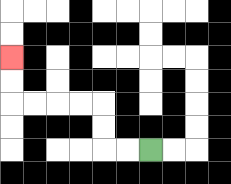{'start': '[6, 6]', 'end': '[0, 2]', 'path_directions': 'L,L,U,U,L,L,L,L,U,U', 'path_coordinates': '[[6, 6], [5, 6], [4, 6], [4, 5], [4, 4], [3, 4], [2, 4], [1, 4], [0, 4], [0, 3], [0, 2]]'}